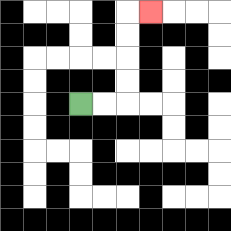{'start': '[3, 4]', 'end': '[6, 0]', 'path_directions': 'R,R,U,U,U,U,R', 'path_coordinates': '[[3, 4], [4, 4], [5, 4], [5, 3], [5, 2], [5, 1], [5, 0], [6, 0]]'}